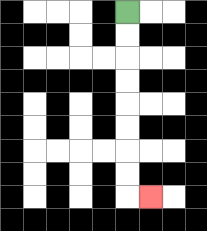{'start': '[5, 0]', 'end': '[6, 8]', 'path_directions': 'D,D,D,D,D,D,D,D,R', 'path_coordinates': '[[5, 0], [5, 1], [5, 2], [5, 3], [5, 4], [5, 5], [5, 6], [5, 7], [5, 8], [6, 8]]'}